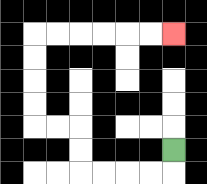{'start': '[7, 6]', 'end': '[7, 1]', 'path_directions': 'D,L,L,L,L,U,U,L,L,U,U,U,U,R,R,R,R,R,R', 'path_coordinates': '[[7, 6], [7, 7], [6, 7], [5, 7], [4, 7], [3, 7], [3, 6], [3, 5], [2, 5], [1, 5], [1, 4], [1, 3], [1, 2], [1, 1], [2, 1], [3, 1], [4, 1], [5, 1], [6, 1], [7, 1]]'}